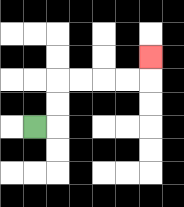{'start': '[1, 5]', 'end': '[6, 2]', 'path_directions': 'R,U,U,R,R,R,R,U', 'path_coordinates': '[[1, 5], [2, 5], [2, 4], [2, 3], [3, 3], [4, 3], [5, 3], [6, 3], [6, 2]]'}